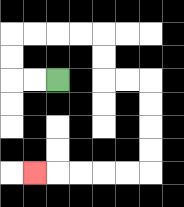{'start': '[2, 3]', 'end': '[1, 7]', 'path_directions': 'L,L,U,U,R,R,R,R,D,D,R,R,D,D,D,D,L,L,L,L,L', 'path_coordinates': '[[2, 3], [1, 3], [0, 3], [0, 2], [0, 1], [1, 1], [2, 1], [3, 1], [4, 1], [4, 2], [4, 3], [5, 3], [6, 3], [6, 4], [6, 5], [6, 6], [6, 7], [5, 7], [4, 7], [3, 7], [2, 7], [1, 7]]'}